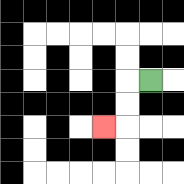{'start': '[6, 3]', 'end': '[4, 5]', 'path_directions': 'L,D,D,L', 'path_coordinates': '[[6, 3], [5, 3], [5, 4], [5, 5], [4, 5]]'}